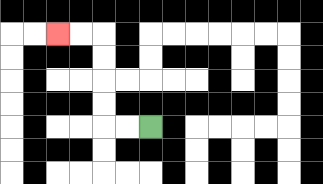{'start': '[6, 5]', 'end': '[2, 1]', 'path_directions': 'L,L,U,U,U,U,L,L', 'path_coordinates': '[[6, 5], [5, 5], [4, 5], [4, 4], [4, 3], [4, 2], [4, 1], [3, 1], [2, 1]]'}